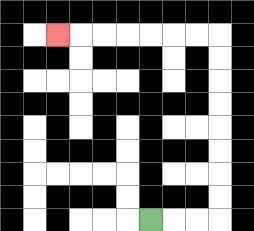{'start': '[6, 9]', 'end': '[2, 1]', 'path_directions': 'R,R,R,U,U,U,U,U,U,U,U,L,L,L,L,L,L,L', 'path_coordinates': '[[6, 9], [7, 9], [8, 9], [9, 9], [9, 8], [9, 7], [9, 6], [9, 5], [9, 4], [9, 3], [9, 2], [9, 1], [8, 1], [7, 1], [6, 1], [5, 1], [4, 1], [3, 1], [2, 1]]'}